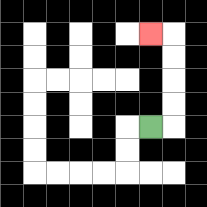{'start': '[6, 5]', 'end': '[6, 1]', 'path_directions': 'R,U,U,U,U,L', 'path_coordinates': '[[6, 5], [7, 5], [7, 4], [7, 3], [7, 2], [7, 1], [6, 1]]'}